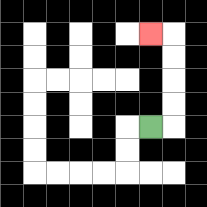{'start': '[6, 5]', 'end': '[6, 1]', 'path_directions': 'R,U,U,U,U,L', 'path_coordinates': '[[6, 5], [7, 5], [7, 4], [7, 3], [7, 2], [7, 1], [6, 1]]'}